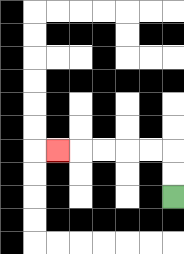{'start': '[7, 8]', 'end': '[2, 6]', 'path_directions': 'U,U,L,L,L,L,L', 'path_coordinates': '[[7, 8], [7, 7], [7, 6], [6, 6], [5, 6], [4, 6], [3, 6], [2, 6]]'}